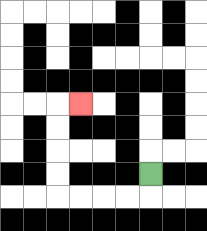{'start': '[6, 7]', 'end': '[3, 4]', 'path_directions': 'D,L,L,L,L,U,U,U,U,R', 'path_coordinates': '[[6, 7], [6, 8], [5, 8], [4, 8], [3, 8], [2, 8], [2, 7], [2, 6], [2, 5], [2, 4], [3, 4]]'}